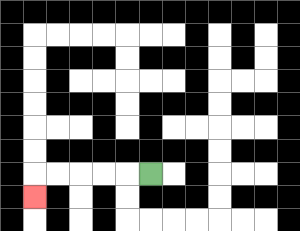{'start': '[6, 7]', 'end': '[1, 8]', 'path_directions': 'L,L,L,L,L,D', 'path_coordinates': '[[6, 7], [5, 7], [4, 7], [3, 7], [2, 7], [1, 7], [1, 8]]'}